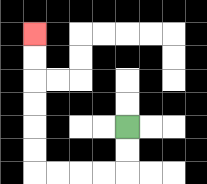{'start': '[5, 5]', 'end': '[1, 1]', 'path_directions': 'D,D,L,L,L,L,U,U,U,U,U,U', 'path_coordinates': '[[5, 5], [5, 6], [5, 7], [4, 7], [3, 7], [2, 7], [1, 7], [1, 6], [1, 5], [1, 4], [1, 3], [1, 2], [1, 1]]'}